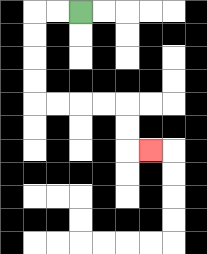{'start': '[3, 0]', 'end': '[6, 6]', 'path_directions': 'L,L,D,D,D,D,R,R,R,R,D,D,R', 'path_coordinates': '[[3, 0], [2, 0], [1, 0], [1, 1], [1, 2], [1, 3], [1, 4], [2, 4], [3, 4], [4, 4], [5, 4], [5, 5], [5, 6], [6, 6]]'}